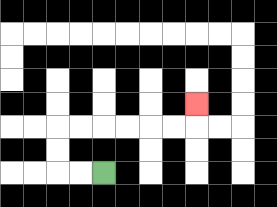{'start': '[4, 7]', 'end': '[8, 4]', 'path_directions': 'L,L,U,U,R,R,R,R,R,R,U', 'path_coordinates': '[[4, 7], [3, 7], [2, 7], [2, 6], [2, 5], [3, 5], [4, 5], [5, 5], [6, 5], [7, 5], [8, 5], [8, 4]]'}